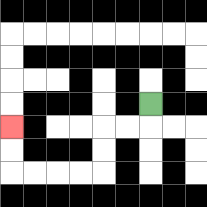{'start': '[6, 4]', 'end': '[0, 5]', 'path_directions': 'D,L,L,D,D,L,L,L,L,U,U', 'path_coordinates': '[[6, 4], [6, 5], [5, 5], [4, 5], [4, 6], [4, 7], [3, 7], [2, 7], [1, 7], [0, 7], [0, 6], [0, 5]]'}